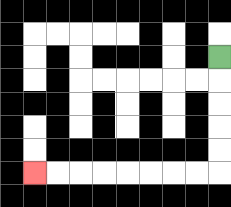{'start': '[9, 2]', 'end': '[1, 7]', 'path_directions': 'D,D,D,D,D,L,L,L,L,L,L,L,L', 'path_coordinates': '[[9, 2], [9, 3], [9, 4], [9, 5], [9, 6], [9, 7], [8, 7], [7, 7], [6, 7], [5, 7], [4, 7], [3, 7], [2, 7], [1, 7]]'}